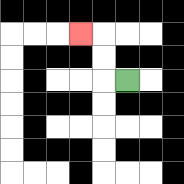{'start': '[5, 3]', 'end': '[3, 1]', 'path_directions': 'L,U,U,L', 'path_coordinates': '[[5, 3], [4, 3], [4, 2], [4, 1], [3, 1]]'}